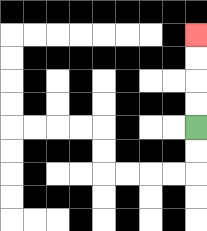{'start': '[8, 5]', 'end': '[8, 1]', 'path_directions': 'U,U,U,U', 'path_coordinates': '[[8, 5], [8, 4], [8, 3], [8, 2], [8, 1]]'}